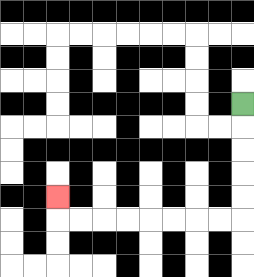{'start': '[10, 4]', 'end': '[2, 8]', 'path_directions': 'D,D,D,D,D,L,L,L,L,L,L,L,L,U', 'path_coordinates': '[[10, 4], [10, 5], [10, 6], [10, 7], [10, 8], [10, 9], [9, 9], [8, 9], [7, 9], [6, 9], [5, 9], [4, 9], [3, 9], [2, 9], [2, 8]]'}